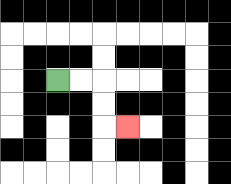{'start': '[2, 3]', 'end': '[5, 5]', 'path_directions': 'R,R,D,D,R', 'path_coordinates': '[[2, 3], [3, 3], [4, 3], [4, 4], [4, 5], [5, 5]]'}